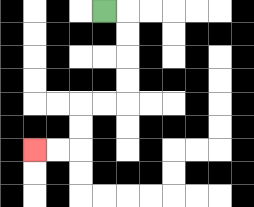{'start': '[4, 0]', 'end': '[1, 6]', 'path_directions': 'R,D,D,D,D,L,L,D,D,L,L', 'path_coordinates': '[[4, 0], [5, 0], [5, 1], [5, 2], [5, 3], [5, 4], [4, 4], [3, 4], [3, 5], [3, 6], [2, 6], [1, 6]]'}